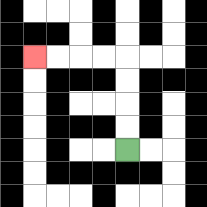{'start': '[5, 6]', 'end': '[1, 2]', 'path_directions': 'U,U,U,U,L,L,L,L', 'path_coordinates': '[[5, 6], [5, 5], [5, 4], [5, 3], [5, 2], [4, 2], [3, 2], [2, 2], [1, 2]]'}